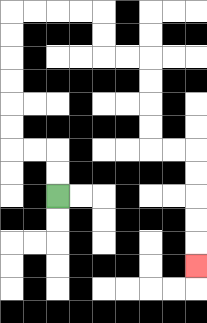{'start': '[2, 8]', 'end': '[8, 11]', 'path_directions': 'U,U,L,L,U,U,U,U,U,U,R,R,R,R,D,D,R,R,D,D,D,D,R,R,D,D,D,D,D', 'path_coordinates': '[[2, 8], [2, 7], [2, 6], [1, 6], [0, 6], [0, 5], [0, 4], [0, 3], [0, 2], [0, 1], [0, 0], [1, 0], [2, 0], [3, 0], [4, 0], [4, 1], [4, 2], [5, 2], [6, 2], [6, 3], [6, 4], [6, 5], [6, 6], [7, 6], [8, 6], [8, 7], [8, 8], [8, 9], [8, 10], [8, 11]]'}